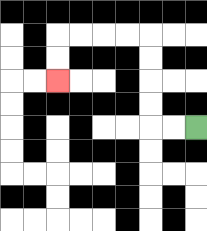{'start': '[8, 5]', 'end': '[2, 3]', 'path_directions': 'L,L,U,U,U,U,L,L,L,L,D,D', 'path_coordinates': '[[8, 5], [7, 5], [6, 5], [6, 4], [6, 3], [6, 2], [6, 1], [5, 1], [4, 1], [3, 1], [2, 1], [2, 2], [2, 3]]'}